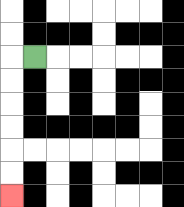{'start': '[1, 2]', 'end': '[0, 8]', 'path_directions': 'L,D,D,D,D,D,D', 'path_coordinates': '[[1, 2], [0, 2], [0, 3], [0, 4], [0, 5], [0, 6], [0, 7], [0, 8]]'}